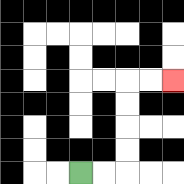{'start': '[3, 7]', 'end': '[7, 3]', 'path_directions': 'R,R,U,U,U,U,R,R', 'path_coordinates': '[[3, 7], [4, 7], [5, 7], [5, 6], [5, 5], [5, 4], [5, 3], [6, 3], [7, 3]]'}